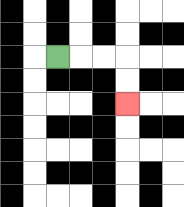{'start': '[2, 2]', 'end': '[5, 4]', 'path_directions': 'R,R,R,D,D', 'path_coordinates': '[[2, 2], [3, 2], [4, 2], [5, 2], [5, 3], [5, 4]]'}